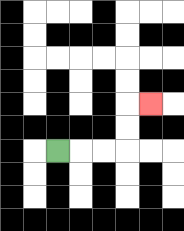{'start': '[2, 6]', 'end': '[6, 4]', 'path_directions': 'R,R,R,U,U,R', 'path_coordinates': '[[2, 6], [3, 6], [4, 6], [5, 6], [5, 5], [5, 4], [6, 4]]'}